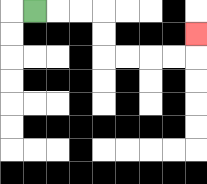{'start': '[1, 0]', 'end': '[8, 1]', 'path_directions': 'R,R,R,D,D,R,R,R,R,U', 'path_coordinates': '[[1, 0], [2, 0], [3, 0], [4, 0], [4, 1], [4, 2], [5, 2], [6, 2], [7, 2], [8, 2], [8, 1]]'}